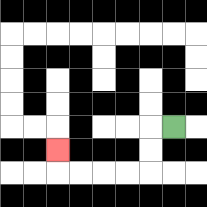{'start': '[7, 5]', 'end': '[2, 6]', 'path_directions': 'L,D,D,L,L,L,L,U', 'path_coordinates': '[[7, 5], [6, 5], [6, 6], [6, 7], [5, 7], [4, 7], [3, 7], [2, 7], [2, 6]]'}